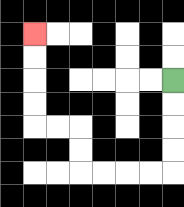{'start': '[7, 3]', 'end': '[1, 1]', 'path_directions': 'D,D,D,D,L,L,L,L,U,U,L,L,U,U,U,U', 'path_coordinates': '[[7, 3], [7, 4], [7, 5], [7, 6], [7, 7], [6, 7], [5, 7], [4, 7], [3, 7], [3, 6], [3, 5], [2, 5], [1, 5], [1, 4], [1, 3], [1, 2], [1, 1]]'}